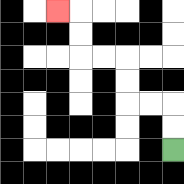{'start': '[7, 6]', 'end': '[2, 0]', 'path_directions': 'U,U,L,L,U,U,L,L,U,U,L', 'path_coordinates': '[[7, 6], [7, 5], [7, 4], [6, 4], [5, 4], [5, 3], [5, 2], [4, 2], [3, 2], [3, 1], [3, 0], [2, 0]]'}